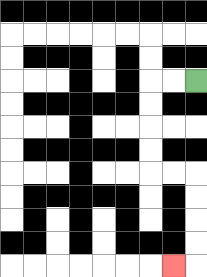{'start': '[8, 3]', 'end': '[7, 11]', 'path_directions': 'L,L,D,D,D,D,R,R,D,D,D,D,L', 'path_coordinates': '[[8, 3], [7, 3], [6, 3], [6, 4], [6, 5], [6, 6], [6, 7], [7, 7], [8, 7], [8, 8], [8, 9], [8, 10], [8, 11], [7, 11]]'}